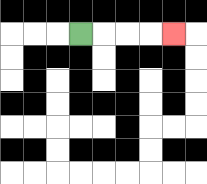{'start': '[3, 1]', 'end': '[7, 1]', 'path_directions': 'R,R,R,R', 'path_coordinates': '[[3, 1], [4, 1], [5, 1], [6, 1], [7, 1]]'}